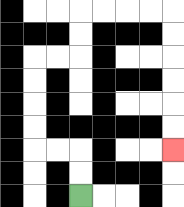{'start': '[3, 8]', 'end': '[7, 6]', 'path_directions': 'U,U,L,L,U,U,U,U,R,R,U,U,R,R,R,R,D,D,D,D,D,D', 'path_coordinates': '[[3, 8], [3, 7], [3, 6], [2, 6], [1, 6], [1, 5], [1, 4], [1, 3], [1, 2], [2, 2], [3, 2], [3, 1], [3, 0], [4, 0], [5, 0], [6, 0], [7, 0], [7, 1], [7, 2], [7, 3], [7, 4], [7, 5], [7, 6]]'}